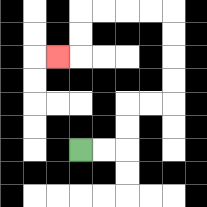{'start': '[3, 6]', 'end': '[2, 2]', 'path_directions': 'R,R,U,U,R,R,U,U,U,U,L,L,L,L,D,D,L', 'path_coordinates': '[[3, 6], [4, 6], [5, 6], [5, 5], [5, 4], [6, 4], [7, 4], [7, 3], [7, 2], [7, 1], [7, 0], [6, 0], [5, 0], [4, 0], [3, 0], [3, 1], [3, 2], [2, 2]]'}